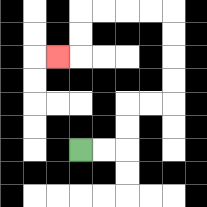{'start': '[3, 6]', 'end': '[2, 2]', 'path_directions': 'R,R,U,U,R,R,U,U,U,U,L,L,L,L,D,D,L', 'path_coordinates': '[[3, 6], [4, 6], [5, 6], [5, 5], [5, 4], [6, 4], [7, 4], [7, 3], [7, 2], [7, 1], [7, 0], [6, 0], [5, 0], [4, 0], [3, 0], [3, 1], [3, 2], [2, 2]]'}